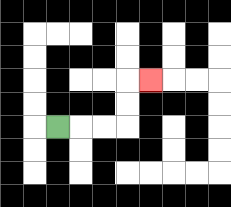{'start': '[2, 5]', 'end': '[6, 3]', 'path_directions': 'R,R,R,U,U,R', 'path_coordinates': '[[2, 5], [3, 5], [4, 5], [5, 5], [5, 4], [5, 3], [6, 3]]'}